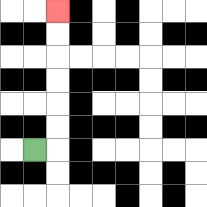{'start': '[1, 6]', 'end': '[2, 0]', 'path_directions': 'R,U,U,U,U,U,U', 'path_coordinates': '[[1, 6], [2, 6], [2, 5], [2, 4], [2, 3], [2, 2], [2, 1], [2, 0]]'}